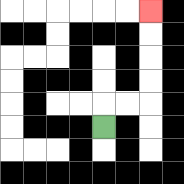{'start': '[4, 5]', 'end': '[6, 0]', 'path_directions': 'U,R,R,U,U,U,U', 'path_coordinates': '[[4, 5], [4, 4], [5, 4], [6, 4], [6, 3], [6, 2], [6, 1], [6, 0]]'}